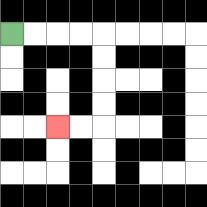{'start': '[0, 1]', 'end': '[2, 5]', 'path_directions': 'R,R,R,R,D,D,D,D,L,L', 'path_coordinates': '[[0, 1], [1, 1], [2, 1], [3, 1], [4, 1], [4, 2], [4, 3], [4, 4], [4, 5], [3, 5], [2, 5]]'}